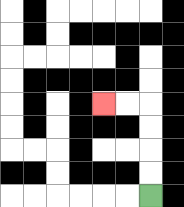{'start': '[6, 8]', 'end': '[4, 4]', 'path_directions': 'U,U,U,U,L,L', 'path_coordinates': '[[6, 8], [6, 7], [6, 6], [6, 5], [6, 4], [5, 4], [4, 4]]'}